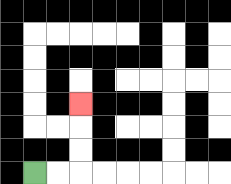{'start': '[1, 7]', 'end': '[3, 4]', 'path_directions': 'R,R,U,U,U', 'path_coordinates': '[[1, 7], [2, 7], [3, 7], [3, 6], [3, 5], [3, 4]]'}